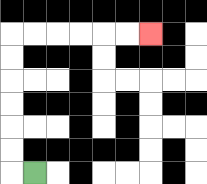{'start': '[1, 7]', 'end': '[6, 1]', 'path_directions': 'L,U,U,U,U,U,U,R,R,R,R,R,R', 'path_coordinates': '[[1, 7], [0, 7], [0, 6], [0, 5], [0, 4], [0, 3], [0, 2], [0, 1], [1, 1], [2, 1], [3, 1], [4, 1], [5, 1], [6, 1]]'}